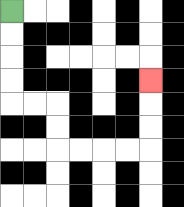{'start': '[0, 0]', 'end': '[6, 3]', 'path_directions': 'D,D,D,D,R,R,D,D,R,R,R,R,U,U,U', 'path_coordinates': '[[0, 0], [0, 1], [0, 2], [0, 3], [0, 4], [1, 4], [2, 4], [2, 5], [2, 6], [3, 6], [4, 6], [5, 6], [6, 6], [6, 5], [6, 4], [6, 3]]'}